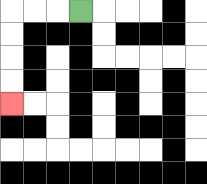{'start': '[3, 0]', 'end': '[0, 4]', 'path_directions': 'L,L,L,D,D,D,D', 'path_coordinates': '[[3, 0], [2, 0], [1, 0], [0, 0], [0, 1], [0, 2], [0, 3], [0, 4]]'}